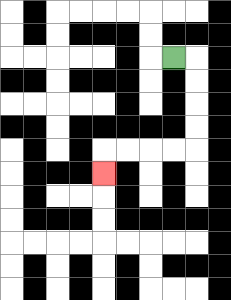{'start': '[7, 2]', 'end': '[4, 7]', 'path_directions': 'R,D,D,D,D,L,L,L,L,D', 'path_coordinates': '[[7, 2], [8, 2], [8, 3], [8, 4], [8, 5], [8, 6], [7, 6], [6, 6], [5, 6], [4, 6], [4, 7]]'}